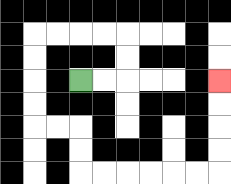{'start': '[3, 3]', 'end': '[9, 3]', 'path_directions': 'R,R,U,U,L,L,L,L,D,D,D,D,R,R,D,D,R,R,R,R,R,R,U,U,U,U', 'path_coordinates': '[[3, 3], [4, 3], [5, 3], [5, 2], [5, 1], [4, 1], [3, 1], [2, 1], [1, 1], [1, 2], [1, 3], [1, 4], [1, 5], [2, 5], [3, 5], [3, 6], [3, 7], [4, 7], [5, 7], [6, 7], [7, 7], [8, 7], [9, 7], [9, 6], [9, 5], [9, 4], [9, 3]]'}